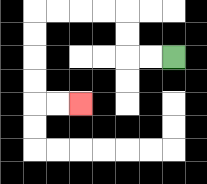{'start': '[7, 2]', 'end': '[3, 4]', 'path_directions': 'L,L,U,U,L,L,L,L,D,D,D,D,R,R', 'path_coordinates': '[[7, 2], [6, 2], [5, 2], [5, 1], [5, 0], [4, 0], [3, 0], [2, 0], [1, 0], [1, 1], [1, 2], [1, 3], [1, 4], [2, 4], [3, 4]]'}